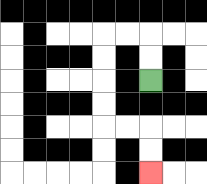{'start': '[6, 3]', 'end': '[6, 7]', 'path_directions': 'U,U,L,L,D,D,D,D,R,R,D,D', 'path_coordinates': '[[6, 3], [6, 2], [6, 1], [5, 1], [4, 1], [4, 2], [4, 3], [4, 4], [4, 5], [5, 5], [6, 5], [6, 6], [6, 7]]'}